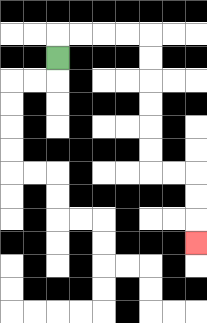{'start': '[2, 2]', 'end': '[8, 10]', 'path_directions': 'U,R,R,R,R,D,D,D,D,D,D,R,R,D,D,D', 'path_coordinates': '[[2, 2], [2, 1], [3, 1], [4, 1], [5, 1], [6, 1], [6, 2], [6, 3], [6, 4], [6, 5], [6, 6], [6, 7], [7, 7], [8, 7], [8, 8], [8, 9], [8, 10]]'}